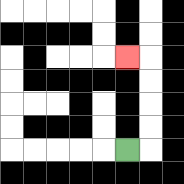{'start': '[5, 6]', 'end': '[5, 2]', 'path_directions': 'R,U,U,U,U,L', 'path_coordinates': '[[5, 6], [6, 6], [6, 5], [6, 4], [6, 3], [6, 2], [5, 2]]'}